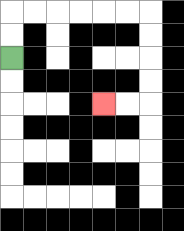{'start': '[0, 2]', 'end': '[4, 4]', 'path_directions': 'U,U,R,R,R,R,R,R,D,D,D,D,L,L', 'path_coordinates': '[[0, 2], [0, 1], [0, 0], [1, 0], [2, 0], [3, 0], [4, 0], [5, 0], [6, 0], [6, 1], [6, 2], [6, 3], [6, 4], [5, 4], [4, 4]]'}